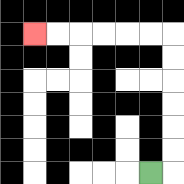{'start': '[6, 7]', 'end': '[1, 1]', 'path_directions': 'R,U,U,U,U,U,U,L,L,L,L,L,L', 'path_coordinates': '[[6, 7], [7, 7], [7, 6], [7, 5], [7, 4], [7, 3], [7, 2], [7, 1], [6, 1], [5, 1], [4, 1], [3, 1], [2, 1], [1, 1]]'}